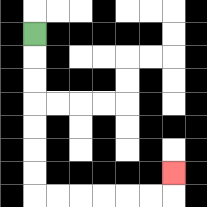{'start': '[1, 1]', 'end': '[7, 7]', 'path_directions': 'D,D,D,D,D,D,D,R,R,R,R,R,R,U', 'path_coordinates': '[[1, 1], [1, 2], [1, 3], [1, 4], [1, 5], [1, 6], [1, 7], [1, 8], [2, 8], [3, 8], [4, 8], [5, 8], [6, 8], [7, 8], [7, 7]]'}